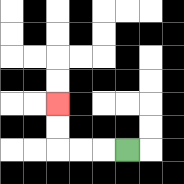{'start': '[5, 6]', 'end': '[2, 4]', 'path_directions': 'L,L,L,U,U', 'path_coordinates': '[[5, 6], [4, 6], [3, 6], [2, 6], [2, 5], [2, 4]]'}